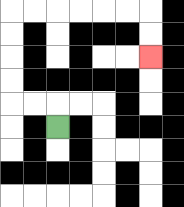{'start': '[2, 5]', 'end': '[6, 2]', 'path_directions': 'U,L,L,U,U,U,U,R,R,R,R,R,R,D,D', 'path_coordinates': '[[2, 5], [2, 4], [1, 4], [0, 4], [0, 3], [0, 2], [0, 1], [0, 0], [1, 0], [2, 0], [3, 0], [4, 0], [5, 0], [6, 0], [6, 1], [6, 2]]'}